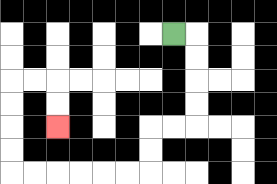{'start': '[7, 1]', 'end': '[2, 5]', 'path_directions': 'R,D,D,D,D,L,L,D,D,L,L,L,L,L,L,U,U,U,U,R,R,D,D', 'path_coordinates': '[[7, 1], [8, 1], [8, 2], [8, 3], [8, 4], [8, 5], [7, 5], [6, 5], [6, 6], [6, 7], [5, 7], [4, 7], [3, 7], [2, 7], [1, 7], [0, 7], [0, 6], [0, 5], [0, 4], [0, 3], [1, 3], [2, 3], [2, 4], [2, 5]]'}